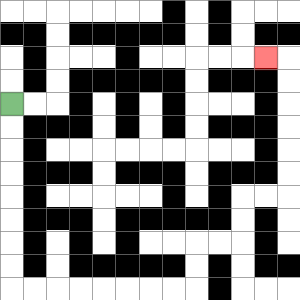{'start': '[0, 4]', 'end': '[11, 2]', 'path_directions': 'D,D,D,D,D,D,D,D,R,R,R,R,R,R,R,R,U,U,R,R,U,U,R,R,U,U,U,U,U,U,L', 'path_coordinates': '[[0, 4], [0, 5], [0, 6], [0, 7], [0, 8], [0, 9], [0, 10], [0, 11], [0, 12], [1, 12], [2, 12], [3, 12], [4, 12], [5, 12], [6, 12], [7, 12], [8, 12], [8, 11], [8, 10], [9, 10], [10, 10], [10, 9], [10, 8], [11, 8], [12, 8], [12, 7], [12, 6], [12, 5], [12, 4], [12, 3], [12, 2], [11, 2]]'}